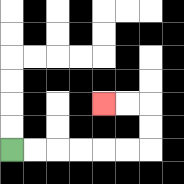{'start': '[0, 6]', 'end': '[4, 4]', 'path_directions': 'R,R,R,R,R,R,U,U,L,L', 'path_coordinates': '[[0, 6], [1, 6], [2, 6], [3, 6], [4, 6], [5, 6], [6, 6], [6, 5], [6, 4], [5, 4], [4, 4]]'}